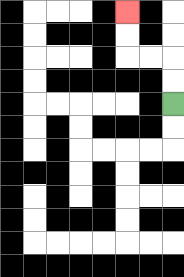{'start': '[7, 4]', 'end': '[5, 0]', 'path_directions': 'U,U,L,L,U,U', 'path_coordinates': '[[7, 4], [7, 3], [7, 2], [6, 2], [5, 2], [5, 1], [5, 0]]'}